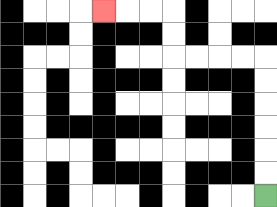{'start': '[11, 8]', 'end': '[4, 0]', 'path_directions': 'U,U,U,U,U,U,L,L,L,L,U,U,L,L,L', 'path_coordinates': '[[11, 8], [11, 7], [11, 6], [11, 5], [11, 4], [11, 3], [11, 2], [10, 2], [9, 2], [8, 2], [7, 2], [7, 1], [7, 0], [6, 0], [5, 0], [4, 0]]'}